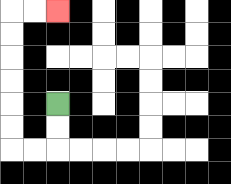{'start': '[2, 4]', 'end': '[2, 0]', 'path_directions': 'D,D,L,L,U,U,U,U,U,U,R,R', 'path_coordinates': '[[2, 4], [2, 5], [2, 6], [1, 6], [0, 6], [0, 5], [0, 4], [0, 3], [0, 2], [0, 1], [0, 0], [1, 0], [2, 0]]'}